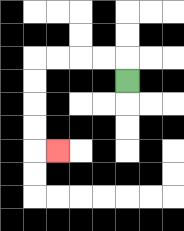{'start': '[5, 3]', 'end': '[2, 6]', 'path_directions': 'U,L,L,L,L,D,D,D,D,R', 'path_coordinates': '[[5, 3], [5, 2], [4, 2], [3, 2], [2, 2], [1, 2], [1, 3], [1, 4], [1, 5], [1, 6], [2, 6]]'}